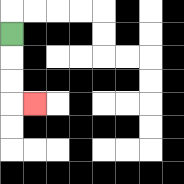{'start': '[0, 1]', 'end': '[1, 4]', 'path_directions': 'D,D,D,R', 'path_coordinates': '[[0, 1], [0, 2], [0, 3], [0, 4], [1, 4]]'}